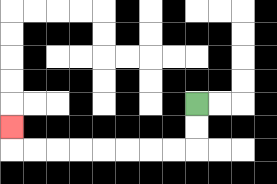{'start': '[8, 4]', 'end': '[0, 5]', 'path_directions': 'D,D,L,L,L,L,L,L,L,L,U', 'path_coordinates': '[[8, 4], [8, 5], [8, 6], [7, 6], [6, 6], [5, 6], [4, 6], [3, 6], [2, 6], [1, 6], [0, 6], [0, 5]]'}